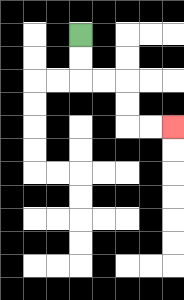{'start': '[3, 1]', 'end': '[7, 5]', 'path_directions': 'D,D,R,R,D,D,R,R', 'path_coordinates': '[[3, 1], [3, 2], [3, 3], [4, 3], [5, 3], [5, 4], [5, 5], [6, 5], [7, 5]]'}